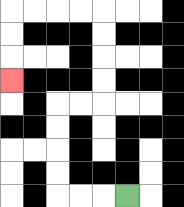{'start': '[5, 8]', 'end': '[0, 3]', 'path_directions': 'L,L,L,U,U,U,U,R,R,U,U,U,U,L,L,L,L,D,D,D', 'path_coordinates': '[[5, 8], [4, 8], [3, 8], [2, 8], [2, 7], [2, 6], [2, 5], [2, 4], [3, 4], [4, 4], [4, 3], [4, 2], [4, 1], [4, 0], [3, 0], [2, 0], [1, 0], [0, 0], [0, 1], [0, 2], [0, 3]]'}